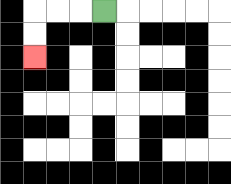{'start': '[4, 0]', 'end': '[1, 2]', 'path_directions': 'L,L,L,D,D', 'path_coordinates': '[[4, 0], [3, 0], [2, 0], [1, 0], [1, 1], [1, 2]]'}